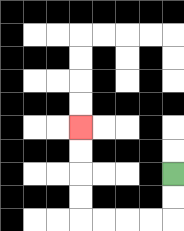{'start': '[7, 7]', 'end': '[3, 5]', 'path_directions': 'D,D,L,L,L,L,U,U,U,U', 'path_coordinates': '[[7, 7], [7, 8], [7, 9], [6, 9], [5, 9], [4, 9], [3, 9], [3, 8], [3, 7], [3, 6], [3, 5]]'}